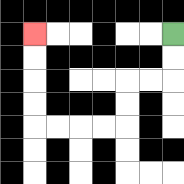{'start': '[7, 1]', 'end': '[1, 1]', 'path_directions': 'D,D,L,L,D,D,L,L,L,L,U,U,U,U', 'path_coordinates': '[[7, 1], [7, 2], [7, 3], [6, 3], [5, 3], [5, 4], [5, 5], [4, 5], [3, 5], [2, 5], [1, 5], [1, 4], [1, 3], [1, 2], [1, 1]]'}